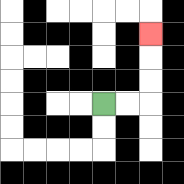{'start': '[4, 4]', 'end': '[6, 1]', 'path_directions': 'R,R,U,U,U', 'path_coordinates': '[[4, 4], [5, 4], [6, 4], [6, 3], [6, 2], [6, 1]]'}